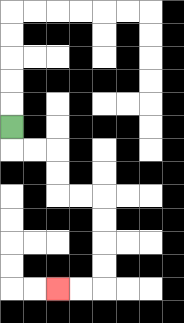{'start': '[0, 5]', 'end': '[2, 12]', 'path_directions': 'D,R,R,D,D,R,R,D,D,D,D,L,L', 'path_coordinates': '[[0, 5], [0, 6], [1, 6], [2, 6], [2, 7], [2, 8], [3, 8], [4, 8], [4, 9], [4, 10], [4, 11], [4, 12], [3, 12], [2, 12]]'}